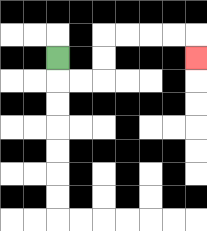{'start': '[2, 2]', 'end': '[8, 2]', 'path_directions': 'D,R,R,U,U,R,R,R,R,D', 'path_coordinates': '[[2, 2], [2, 3], [3, 3], [4, 3], [4, 2], [4, 1], [5, 1], [6, 1], [7, 1], [8, 1], [8, 2]]'}